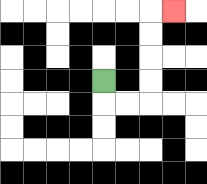{'start': '[4, 3]', 'end': '[7, 0]', 'path_directions': 'D,R,R,U,U,U,U,R', 'path_coordinates': '[[4, 3], [4, 4], [5, 4], [6, 4], [6, 3], [6, 2], [6, 1], [6, 0], [7, 0]]'}